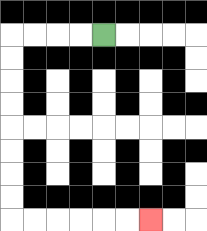{'start': '[4, 1]', 'end': '[6, 9]', 'path_directions': 'L,L,L,L,D,D,D,D,D,D,D,D,R,R,R,R,R,R', 'path_coordinates': '[[4, 1], [3, 1], [2, 1], [1, 1], [0, 1], [0, 2], [0, 3], [0, 4], [0, 5], [0, 6], [0, 7], [0, 8], [0, 9], [1, 9], [2, 9], [3, 9], [4, 9], [5, 9], [6, 9]]'}